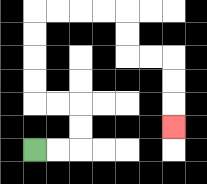{'start': '[1, 6]', 'end': '[7, 5]', 'path_directions': 'R,R,U,U,L,L,U,U,U,U,R,R,R,R,D,D,R,R,D,D,D', 'path_coordinates': '[[1, 6], [2, 6], [3, 6], [3, 5], [3, 4], [2, 4], [1, 4], [1, 3], [1, 2], [1, 1], [1, 0], [2, 0], [3, 0], [4, 0], [5, 0], [5, 1], [5, 2], [6, 2], [7, 2], [7, 3], [7, 4], [7, 5]]'}